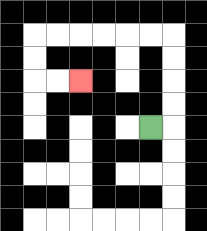{'start': '[6, 5]', 'end': '[3, 3]', 'path_directions': 'R,U,U,U,U,L,L,L,L,L,L,D,D,R,R', 'path_coordinates': '[[6, 5], [7, 5], [7, 4], [7, 3], [7, 2], [7, 1], [6, 1], [5, 1], [4, 1], [3, 1], [2, 1], [1, 1], [1, 2], [1, 3], [2, 3], [3, 3]]'}